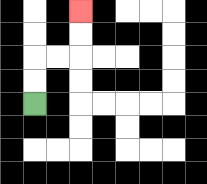{'start': '[1, 4]', 'end': '[3, 0]', 'path_directions': 'U,U,R,R,U,U', 'path_coordinates': '[[1, 4], [1, 3], [1, 2], [2, 2], [3, 2], [3, 1], [3, 0]]'}